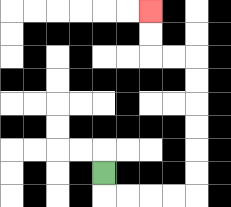{'start': '[4, 7]', 'end': '[6, 0]', 'path_directions': 'D,R,R,R,R,U,U,U,U,U,U,L,L,U,U', 'path_coordinates': '[[4, 7], [4, 8], [5, 8], [6, 8], [7, 8], [8, 8], [8, 7], [8, 6], [8, 5], [8, 4], [8, 3], [8, 2], [7, 2], [6, 2], [6, 1], [6, 0]]'}